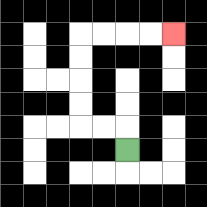{'start': '[5, 6]', 'end': '[7, 1]', 'path_directions': 'U,L,L,U,U,U,U,R,R,R,R', 'path_coordinates': '[[5, 6], [5, 5], [4, 5], [3, 5], [3, 4], [3, 3], [3, 2], [3, 1], [4, 1], [5, 1], [6, 1], [7, 1]]'}